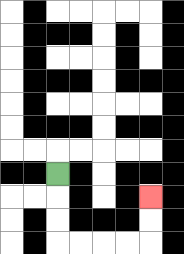{'start': '[2, 7]', 'end': '[6, 8]', 'path_directions': 'D,D,D,R,R,R,R,U,U', 'path_coordinates': '[[2, 7], [2, 8], [2, 9], [2, 10], [3, 10], [4, 10], [5, 10], [6, 10], [6, 9], [6, 8]]'}